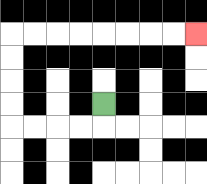{'start': '[4, 4]', 'end': '[8, 1]', 'path_directions': 'D,L,L,L,L,U,U,U,U,R,R,R,R,R,R,R,R', 'path_coordinates': '[[4, 4], [4, 5], [3, 5], [2, 5], [1, 5], [0, 5], [0, 4], [0, 3], [0, 2], [0, 1], [1, 1], [2, 1], [3, 1], [4, 1], [5, 1], [6, 1], [7, 1], [8, 1]]'}